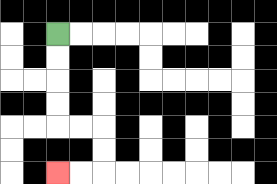{'start': '[2, 1]', 'end': '[2, 7]', 'path_directions': 'D,D,D,D,R,R,D,D,L,L', 'path_coordinates': '[[2, 1], [2, 2], [2, 3], [2, 4], [2, 5], [3, 5], [4, 5], [4, 6], [4, 7], [3, 7], [2, 7]]'}